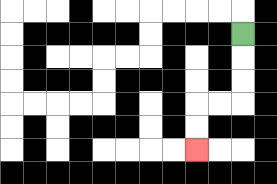{'start': '[10, 1]', 'end': '[8, 6]', 'path_directions': 'D,D,D,L,L,D,D', 'path_coordinates': '[[10, 1], [10, 2], [10, 3], [10, 4], [9, 4], [8, 4], [8, 5], [8, 6]]'}